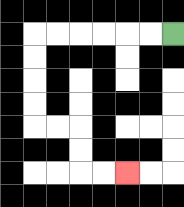{'start': '[7, 1]', 'end': '[5, 7]', 'path_directions': 'L,L,L,L,L,L,D,D,D,D,R,R,D,D,R,R', 'path_coordinates': '[[7, 1], [6, 1], [5, 1], [4, 1], [3, 1], [2, 1], [1, 1], [1, 2], [1, 3], [1, 4], [1, 5], [2, 5], [3, 5], [3, 6], [3, 7], [4, 7], [5, 7]]'}